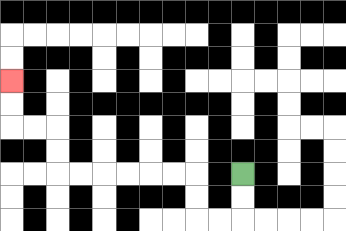{'start': '[10, 7]', 'end': '[0, 3]', 'path_directions': 'D,D,L,L,U,U,L,L,L,L,L,L,U,U,L,L,U,U', 'path_coordinates': '[[10, 7], [10, 8], [10, 9], [9, 9], [8, 9], [8, 8], [8, 7], [7, 7], [6, 7], [5, 7], [4, 7], [3, 7], [2, 7], [2, 6], [2, 5], [1, 5], [0, 5], [0, 4], [0, 3]]'}